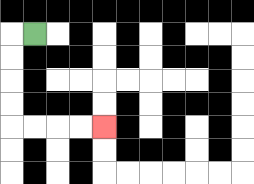{'start': '[1, 1]', 'end': '[4, 5]', 'path_directions': 'L,D,D,D,D,R,R,R,R', 'path_coordinates': '[[1, 1], [0, 1], [0, 2], [0, 3], [0, 4], [0, 5], [1, 5], [2, 5], [3, 5], [4, 5]]'}